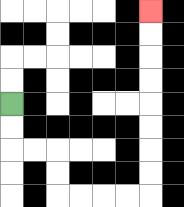{'start': '[0, 4]', 'end': '[6, 0]', 'path_directions': 'D,D,R,R,D,D,R,R,R,R,U,U,U,U,U,U,U,U', 'path_coordinates': '[[0, 4], [0, 5], [0, 6], [1, 6], [2, 6], [2, 7], [2, 8], [3, 8], [4, 8], [5, 8], [6, 8], [6, 7], [6, 6], [6, 5], [6, 4], [6, 3], [6, 2], [6, 1], [6, 0]]'}